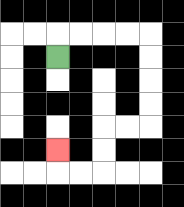{'start': '[2, 2]', 'end': '[2, 6]', 'path_directions': 'U,R,R,R,R,D,D,D,D,L,L,D,D,L,L,U', 'path_coordinates': '[[2, 2], [2, 1], [3, 1], [4, 1], [5, 1], [6, 1], [6, 2], [6, 3], [6, 4], [6, 5], [5, 5], [4, 5], [4, 6], [4, 7], [3, 7], [2, 7], [2, 6]]'}